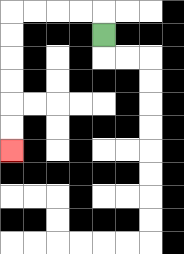{'start': '[4, 1]', 'end': '[0, 6]', 'path_directions': 'U,L,L,L,L,D,D,D,D,D,D', 'path_coordinates': '[[4, 1], [4, 0], [3, 0], [2, 0], [1, 0], [0, 0], [0, 1], [0, 2], [0, 3], [0, 4], [0, 5], [0, 6]]'}